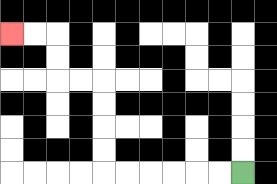{'start': '[10, 7]', 'end': '[0, 1]', 'path_directions': 'L,L,L,L,L,L,U,U,U,U,L,L,U,U,L,L', 'path_coordinates': '[[10, 7], [9, 7], [8, 7], [7, 7], [6, 7], [5, 7], [4, 7], [4, 6], [4, 5], [4, 4], [4, 3], [3, 3], [2, 3], [2, 2], [2, 1], [1, 1], [0, 1]]'}